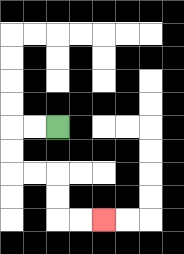{'start': '[2, 5]', 'end': '[4, 9]', 'path_directions': 'L,L,D,D,R,R,D,D,R,R', 'path_coordinates': '[[2, 5], [1, 5], [0, 5], [0, 6], [0, 7], [1, 7], [2, 7], [2, 8], [2, 9], [3, 9], [4, 9]]'}